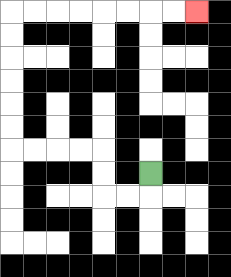{'start': '[6, 7]', 'end': '[8, 0]', 'path_directions': 'D,L,L,U,U,L,L,L,L,U,U,U,U,U,U,R,R,R,R,R,R,R,R', 'path_coordinates': '[[6, 7], [6, 8], [5, 8], [4, 8], [4, 7], [4, 6], [3, 6], [2, 6], [1, 6], [0, 6], [0, 5], [0, 4], [0, 3], [0, 2], [0, 1], [0, 0], [1, 0], [2, 0], [3, 0], [4, 0], [5, 0], [6, 0], [7, 0], [8, 0]]'}